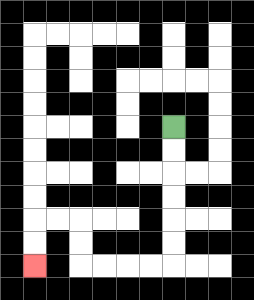{'start': '[7, 5]', 'end': '[1, 11]', 'path_directions': 'D,D,D,D,D,D,L,L,L,L,U,U,L,L,D,D', 'path_coordinates': '[[7, 5], [7, 6], [7, 7], [7, 8], [7, 9], [7, 10], [7, 11], [6, 11], [5, 11], [4, 11], [3, 11], [3, 10], [3, 9], [2, 9], [1, 9], [1, 10], [1, 11]]'}